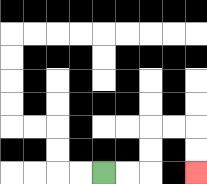{'start': '[4, 7]', 'end': '[8, 7]', 'path_directions': 'R,R,U,U,R,R,D,D', 'path_coordinates': '[[4, 7], [5, 7], [6, 7], [6, 6], [6, 5], [7, 5], [8, 5], [8, 6], [8, 7]]'}